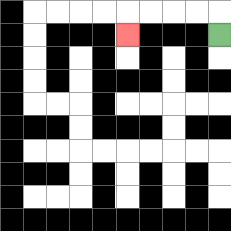{'start': '[9, 1]', 'end': '[5, 1]', 'path_directions': 'U,L,L,L,L,D', 'path_coordinates': '[[9, 1], [9, 0], [8, 0], [7, 0], [6, 0], [5, 0], [5, 1]]'}